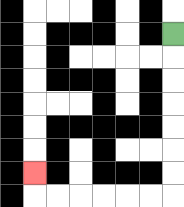{'start': '[7, 1]', 'end': '[1, 7]', 'path_directions': 'D,D,D,D,D,D,D,L,L,L,L,L,L,U', 'path_coordinates': '[[7, 1], [7, 2], [7, 3], [7, 4], [7, 5], [7, 6], [7, 7], [7, 8], [6, 8], [5, 8], [4, 8], [3, 8], [2, 8], [1, 8], [1, 7]]'}